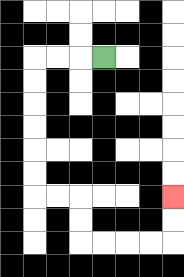{'start': '[4, 2]', 'end': '[7, 8]', 'path_directions': 'L,L,L,D,D,D,D,D,D,R,R,D,D,R,R,R,R,U,U', 'path_coordinates': '[[4, 2], [3, 2], [2, 2], [1, 2], [1, 3], [1, 4], [1, 5], [1, 6], [1, 7], [1, 8], [2, 8], [3, 8], [3, 9], [3, 10], [4, 10], [5, 10], [6, 10], [7, 10], [7, 9], [7, 8]]'}